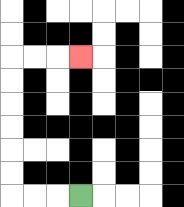{'start': '[3, 8]', 'end': '[3, 2]', 'path_directions': 'L,L,L,U,U,U,U,U,U,R,R,R', 'path_coordinates': '[[3, 8], [2, 8], [1, 8], [0, 8], [0, 7], [0, 6], [0, 5], [0, 4], [0, 3], [0, 2], [1, 2], [2, 2], [3, 2]]'}